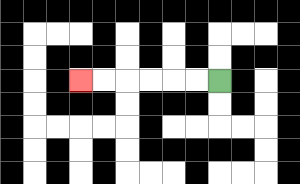{'start': '[9, 3]', 'end': '[3, 3]', 'path_directions': 'L,L,L,L,L,L', 'path_coordinates': '[[9, 3], [8, 3], [7, 3], [6, 3], [5, 3], [4, 3], [3, 3]]'}